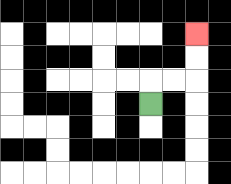{'start': '[6, 4]', 'end': '[8, 1]', 'path_directions': 'U,R,R,U,U', 'path_coordinates': '[[6, 4], [6, 3], [7, 3], [8, 3], [8, 2], [8, 1]]'}